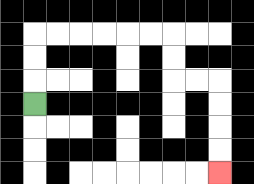{'start': '[1, 4]', 'end': '[9, 7]', 'path_directions': 'U,U,U,R,R,R,R,R,R,D,D,R,R,D,D,D,D', 'path_coordinates': '[[1, 4], [1, 3], [1, 2], [1, 1], [2, 1], [3, 1], [4, 1], [5, 1], [6, 1], [7, 1], [7, 2], [7, 3], [8, 3], [9, 3], [9, 4], [9, 5], [9, 6], [9, 7]]'}